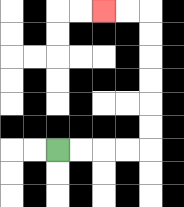{'start': '[2, 6]', 'end': '[4, 0]', 'path_directions': 'R,R,R,R,U,U,U,U,U,U,L,L', 'path_coordinates': '[[2, 6], [3, 6], [4, 6], [5, 6], [6, 6], [6, 5], [6, 4], [6, 3], [6, 2], [6, 1], [6, 0], [5, 0], [4, 0]]'}